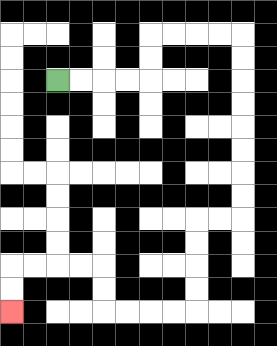{'start': '[2, 3]', 'end': '[0, 13]', 'path_directions': 'R,R,R,R,U,U,R,R,R,R,D,D,D,D,D,D,D,D,L,L,D,D,D,D,L,L,L,L,U,U,L,L,L,L,D,D', 'path_coordinates': '[[2, 3], [3, 3], [4, 3], [5, 3], [6, 3], [6, 2], [6, 1], [7, 1], [8, 1], [9, 1], [10, 1], [10, 2], [10, 3], [10, 4], [10, 5], [10, 6], [10, 7], [10, 8], [10, 9], [9, 9], [8, 9], [8, 10], [8, 11], [8, 12], [8, 13], [7, 13], [6, 13], [5, 13], [4, 13], [4, 12], [4, 11], [3, 11], [2, 11], [1, 11], [0, 11], [0, 12], [0, 13]]'}